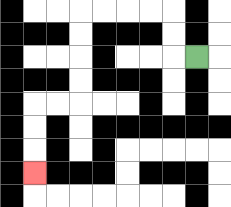{'start': '[8, 2]', 'end': '[1, 7]', 'path_directions': 'L,U,U,L,L,L,L,D,D,D,D,L,L,D,D,D', 'path_coordinates': '[[8, 2], [7, 2], [7, 1], [7, 0], [6, 0], [5, 0], [4, 0], [3, 0], [3, 1], [3, 2], [3, 3], [3, 4], [2, 4], [1, 4], [1, 5], [1, 6], [1, 7]]'}